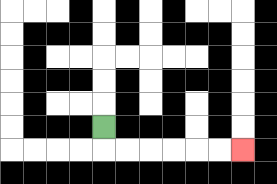{'start': '[4, 5]', 'end': '[10, 6]', 'path_directions': 'D,R,R,R,R,R,R', 'path_coordinates': '[[4, 5], [4, 6], [5, 6], [6, 6], [7, 6], [8, 6], [9, 6], [10, 6]]'}